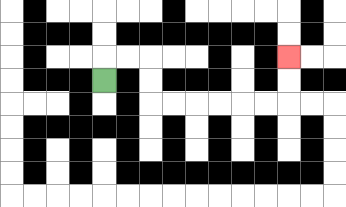{'start': '[4, 3]', 'end': '[12, 2]', 'path_directions': 'U,R,R,D,D,R,R,R,R,R,R,U,U', 'path_coordinates': '[[4, 3], [4, 2], [5, 2], [6, 2], [6, 3], [6, 4], [7, 4], [8, 4], [9, 4], [10, 4], [11, 4], [12, 4], [12, 3], [12, 2]]'}